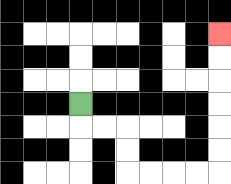{'start': '[3, 4]', 'end': '[9, 1]', 'path_directions': 'D,R,R,D,D,R,R,R,R,U,U,U,U,U,U', 'path_coordinates': '[[3, 4], [3, 5], [4, 5], [5, 5], [5, 6], [5, 7], [6, 7], [7, 7], [8, 7], [9, 7], [9, 6], [9, 5], [9, 4], [9, 3], [9, 2], [9, 1]]'}